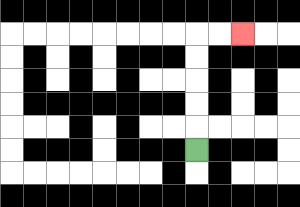{'start': '[8, 6]', 'end': '[10, 1]', 'path_directions': 'U,U,U,U,U,R,R', 'path_coordinates': '[[8, 6], [8, 5], [8, 4], [8, 3], [8, 2], [8, 1], [9, 1], [10, 1]]'}